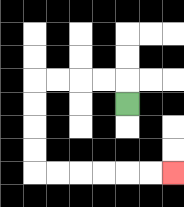{'start': '[5, 4]', 'end': '[7, 7]', 'path_directions': 'U,L,L,L,L,D,D,D,D,R,R,R,R,R,R', 'path_coordinates': '[[5, 4], [5, 3], [4, 3], [3, 3], [2, 3], [1, 3], [1, 4], [1, 5], [1, 6], [1, 7], [2, 7], [3, 7], [4, 7], [5, 7], [6, 7], [7, 7]]'}